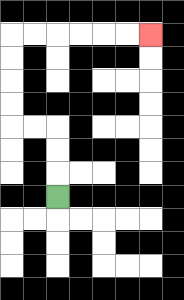{'start': '[2, 8]', 'end': '[6, 1]', 'path_directions': 'U,U,U,L,L,U,U,U,U,R,R,R,R,R,R', 'path_coordinates': '[[2, 8], [2, 7], [2, 6], [2, 5], [1, 5], [0, 5], [0, 4], [0, 3], [0, 2], [0, 1], [1, 1], [2, 1], [3, 1], [4, 1], [5, 1], [6, 1]]'}